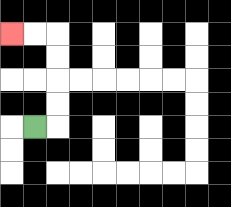{'start': '[1, 5]', 'end': '[0, 1]', 'path_directions': 'R,U,U,U,U,L,L', 'path_coordinates': '[[1, 5], [2, 5], [2, 4], [2, 3], [2, 2], [2, 1], [1, 1], [0, 1]]'}